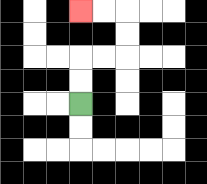{'start': '[3, 4]', 'end': '[3, 0]', 'path_directions': 'U,U,R,R,U,U,L,L', 'path_coordinates': '[[3, 4], [3, 3], [3, 2], [4, 2], [5, 2], [5, 1], [5, 0], [4, 0], [3, 0]]'}